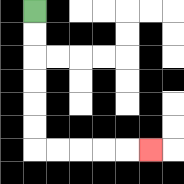{'start': '[1, 0]', 'end': '[6, 6]', 'path_directions': 'D,D,D,D,D,D,R,R,R,R,R', 'path_coordinates': '[[1, 0], [1, 1], [1, 2], [1, 3], [1, 4], [1, 5], [1, 6], [2, 6], [3, 6], [4, 6], [5, 6], [6, 6]]'}